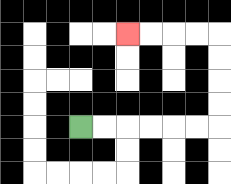{'start': '[3, 5]', 'end': '[5, 1]', 'path_directions': 'R,R,R,R,R,R,U,U,U,U,L,L,L,L', 'path_coordinates': '[[3, 5], [4, 5], [5, 5], [6, 5], [7, 5], [8, 5], [9, 5], [9, 4], [9, 3], [9, 2], [9, 1], [8, 1], [7, 1], [6, 1], [5, 1]]'}